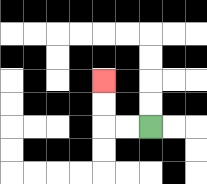{'start': '[6, 5]', 'end': '[4, 3]', 'path_directions': 'L,L,U,U', 'path_coordinates': '[[6, 5], [5, 5], [4, 5], [4, 4], [4, 3]]'}